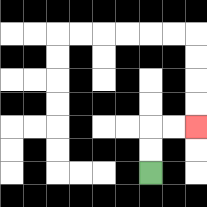{'start': '[6, 7]', 'end': '[8, 5]', 'path_directions': 'U,U,R,R', 'path_coordinates': '[[6, 7], [6, 6], [6, 5], [7, 5], [8, 5]]'}